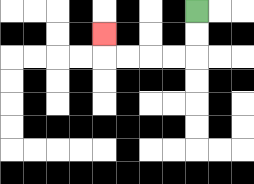{'start': '[8, 0]', 'end': '[4, 1]', 'path_directions': 'D,D,L,L,L,L,U', 'path_coordinates': '[[8, 0], [8, 1], [8, 2], [7, 2], [6, 2], [5, 2], [4, 2], [4, 1]]'}